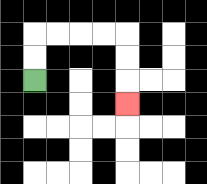{'start': '[1, 3]', 'end': '[5, 4]', 'path_directions': 'U,U,R,R,R,R,D,D,D', 'path_coordinates': '[[1, 3], [1, 2], [1, 1], [2, 1], [3, 1], [4, 1], [5, 1], [5, 2], [5, 3], [5, 4]]'}